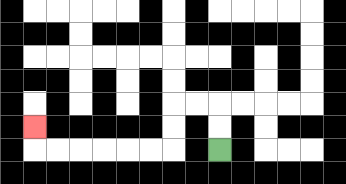{'start': '[9, 6]', 'end': '[1, 5]', 'path_directions': 'U,U,L,L,D,D,L,L,L,L,L,L,U', 'path_coordinates': '[[9, 6], [9, 5], [9, 4], [8, 4], [7, 4], [7, 5], [7, 6], [6, 6], [5, 6], [4, 6], [3, 6], [2, 6], [1, 6], [1, 5]]'}